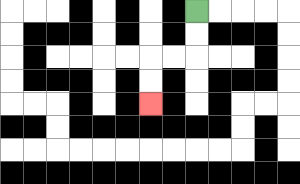{'start': '[8, 0]', 'end': '[6, 4]', 'path_directions': 'D,D,L,L,D,D', 'path_coordinates': '[[8, 0], [8, 1], [8, 2], [7, 2], [6, 2], [6, 3], [6, 4]]'}